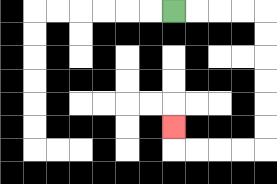{'start': '[7, 0]', 'end': '[7, 5]', 'path_directions': 'R,R,R,R,D,D,D,D,D,D,L,L,L,L,U', 'path_coordinates': '[[7, 0], [8, 0], [9, 0], [10, 0], [11, 0], [11, 1], [11, 2], [11, 3], [11, 4], [11, 5], [11, 6], [10, 6], [9, 6], [8, 6], [7, 6], [7, 5]]'}